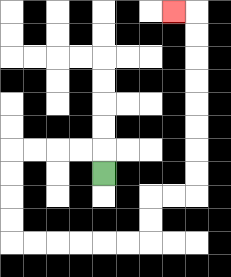{'start': '[4, 7]', 'end': '[7, 0]', 'path_directions': 'U,L,L,L,L,D,D,D,D,R,R,R,R,R,R,U,U,R,R,U,U,U,U,U,U,U,U,L', 'path_coordinates': '[[4, 7], [4, 6], [3, 6], [2, 6], [1, 6], [0, 6], [0, 7], [0, 8], [0, 9], [0, 10], [1, 10], [2, 10], [3, 10], [4, 10], [5, 10], [6, 10], [6, 9], [6, 8], [7, 8], [8, 8], [8, 7], [8, 6], [8, 5], [8, 4], [8, 3], [8, 2], [8, 1], [8, 0], [7, 0]]'}